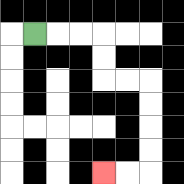{'start': '[1, 1]', 'end': '[4, 7]', 'path_directions': 'R,R,R,D,D,R,R,D,D,D,D,L,L', 'path_coordinates': '[[1, 1], [2, 1], [3, 1], [4, 1], [4, 2], [4, 3], [5, 3], [6, 3], [6, 4], [6, 5], [6, 6], [6, 7], [5, 7], [4, 7]]'}